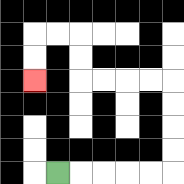{'start': '[2, 7]', 'end': '[1, 3]', 'path_directions': 'R,R,R,R,R,U,U,U,U,L,L,L,L,U,U,L,L,D,D', 'path_coordinates': '[[2, 7], [3, 7], [4, 7], [5, 7], [6, 7], [7, 7], [7, 6], [7, 5], [7, 4], [7, 3], [6, 3], [5, 3], [4, 3], [3, 3], [3, 2], [3, 1], [2, 1], [1, 1], [1, 2], [1, 3]]'}